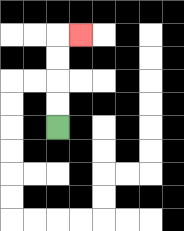{'start': '[2, 5]', 'end': '[3, 1]', 'path_directions': 'U,U,U,U,R', 'path_coordinates': '[[2, 5], [2, 4], [2, 3], [2, 2], [2, 1], [3, 1]]'}